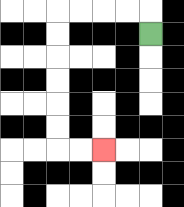{'start': '[6, 1]', 'end': '[4, 6]', 'path_directions': 'U,L,L,L,L,D,D,D,D,D,D,R,R', 'path_coordinates': '[[6, 1], [6, 0], [5, 0], [4, 0], [3, 0], [2, 0], [2, 1], [2, 2], [2, 3], [2, 4], [2, 5], [2, 6], [3, 6], [4, 6]]'}